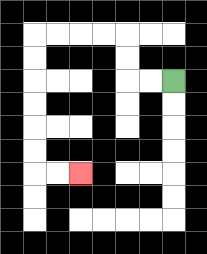{'start': '[7, 3]', 'end': '[3, 7]', 'path_directions': 'L,L,U,U,L,L,L,L,D,D,D,D,D,D,R,R', 'path_coordinates': '[[7, 3], [6, 3], [5, 3], [5, 2], [5, 1], [4, 1], [3, 1], [2, 1], [1, 1], [1, 2], [1, 3], [1, 4], [1, 5], [1, 6], [1, 7], [2, 7], [3, 7]]'}